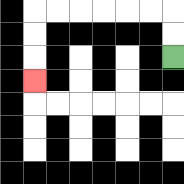{'start': '[7, 2]', 'end': '[1, 3]', 'path_directions': 'U,U,L,L,L,L,L,L,D,D,D', 'path_coordinates': '[[7, 2], [7, 1], [7, 0], [6, 0], [5, 0], [4, 0], [3, 0], [2, 0], [1, 0], [1, 1], [1, 2], [1, 3]]'}